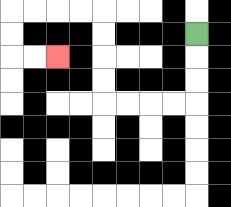{'start': '[8, 1]', 'end': '[2, 2]', 'path_directions': 'D,D,D,L,L,L,L,U,U,U,U,L,L,L,L,D,D,R,R', 'path_coordinates': '[[8, 1], [8, 2], [8, 3], [8, 4], [7, 4], [6, 4], [5, 4], [4, 4], [4, 3], [4, 2], [4, 1], [4, 0], [3, 0], [2, 0], [1, 0], [0, 0], [0, 1], [0, 2], [1, 2], [2, 2]]'}